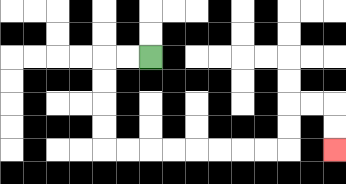{'start': '[6, 2]', 'end': '[14, 6]', 'path_directions': 'L,L,D,D,D,D,R,R,R,R,R,R,R,R,U,U,R,R,D,D', 'path_coordinates': '[[6, 2], [5, 2], [4, 2], [4, 3], [4, 4], [4, 5], [4, 6], [5, 6], [6, 6], [7, 6], [8, 6], [9, 6], [10, 6], [11, 6], [12, 6], [12, 5], [12, 4], [13, 4], [14, 4], [14, 5], [14, 6]]'}